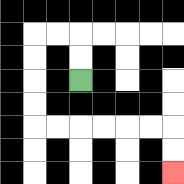{'start': '[3, 3]', 'end': '[7, 7]', 'path_directions': 'U,U,L,L,D,D,D,D,R,R,R,R,R,R,D,D', 'path_coordinates': '[[3, 3], [3, 2], [3, 1], [2, 1], [1, 1], [1, 2], [1, 3], [1, 4], [1, 5], [2, 5], [3, 5], [4, 5], [5, 5], [6, 5], [7, 5], [7, 6], [7, 7]]'}